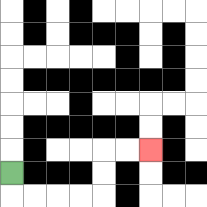{'start': '[0, 7]', 'end': '[6, 6]', 'path_directions': 'D,R,R,R,R,U,U,R,R', 'path_coordinates': '[[0, 7], [0, 8], [1, 8], [2, 8], [3, 8], [4, 8], [4, 7], [4, 6], [5, 6], [6, 6]]'}